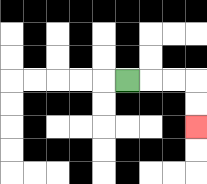{'start': '[5, 3]', 'end': '[8, 5]', 'path_directions': 'R,R,R,D,D', 'path_coordinates': '[[5, 3], [6, 3], [7, 3], [8, 3], [8, 4], [8, 5]]'}